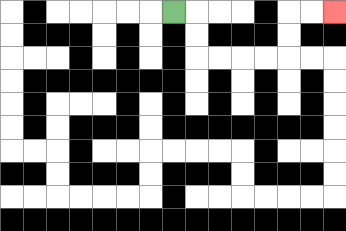{'start': '[7, 0]', 'end': '[14, 0]', 'path_directions': 'R,D,D,R,R,R,R,U,U,R,R', 'path_coordinates': '[[7, 0], [8, 0], [8, 1], [8, 2], [9, 2], [10, 2], [11, 2], [12, 2], [12, 1], [12, 0], [13, 0], [14, 0]]'}